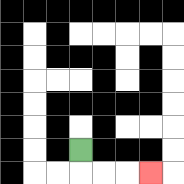{'start': '[3, 6]', 'end': '[6, 7]', 'path_directions': 'D,R,R,R', 'path_coordinates': '[[3, 6], [3, 7], [4, 7], [5, 7], [6, 7]]'}